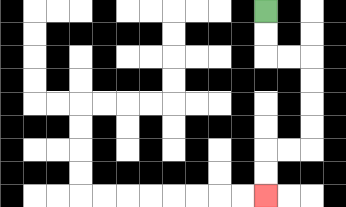{'start': '[11, 0]', 'end': '[11, 8]', 'path_directions': 'D,D,R,R,D,D,D,D,L,L,D,D', 'path_coordinates': '[[11, 0], [11, 1], [11, 2], [12, 2], [13, 2], [13, 3], [13, 4], [13, 5], [13, 6], [12, 6], [11, 6], [11, 7], [11, 8]]'}